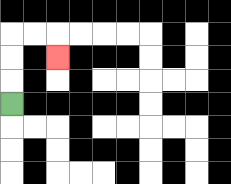{'start': '[0, 4]', 'end': '[2, 2]', 'path_directions': 'U,U,U,R,R,D', 'path_coordinates': '[[0, 4], [0, 3], [0, 2], [0, 1], [1, 1], [2, 1], [2, 2]]'}